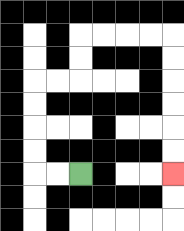{'start': '[3, 7]', 'end': '[7, 7]', 'path_directions': 'L,L,U,U,U,U,R,R,U,U,R,R,R,R,D,D,D,D,D,D', 'path_coordinates': '[[3, 7], [2, 7], [1, 7], [1, 6], [1, 5], [1, 4], [1, 3], [2, 3], [3, 3], [3, 2], [3, 1], [4, 1], [5, 1], [6, 1], [7, 1], [7, 2], [7, 3], [7, 4], [7, 5], [7, 6], [7, 7]]'}